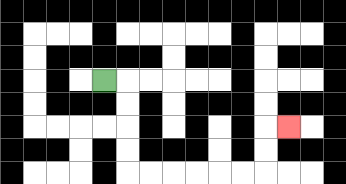{'start': '[4, 3]', 'end': '[12, 5]', 'path_directions': 'R,D,D,D,D,R,R,R,R,R,R,U,U,R', 'path_coordinates': '[[4, 3], [5, 3], [5, 4], [5, 5], [5, 6], [5, 7], [6, 7], [7, 7], [8, 7], [9, 7], [10, 7], [11, 7], [11, 6], [11, 5], [12, 5]]'}